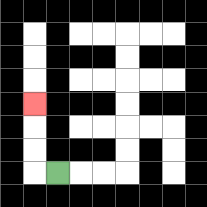{'start': '[2, 7]', 'end': '[1, 4]', 'path_directions': 'L,U,U,U', 'path_coordinates': '[[2, 7], [1, 7], [1, 6], [1, 5], [1, 4]]'}